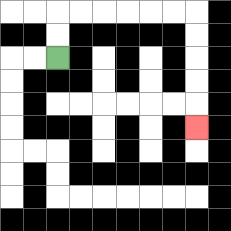{'start': '[2, 2]', 'end': '[8, 5]', 'path_directions': 'U,U,R,R,R,R,R,R,D,D,D,D,D', 'path_coordinates': '[[2, 2], [2, 1], [2, 0], [3, 0], [4, 0], [5, 0], [6, 0], [7, 0], [8, 0], [8, 1], [8, 2], [8, 3], [8, 4], [8, 5]]'}